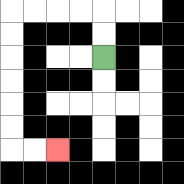{'start': '[4, 2]', 'end': '[2, 6]', 'path_directions': 'U,U,L,L,L,L,D,D,D,D,D,D,R,R', 'path_coordinates': '[[4, 2], [4, 1], [4, 0], [3, 0], [2, 0], [1, 0], [0, 0], [0, 1], [0, 2], [0, 3], [0, 4], [0, 5], [0, 6], [1, 6], [2, 6]]'}